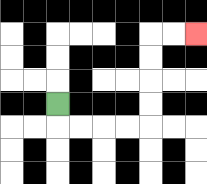{'start': '[2, 4]', 'end': '[8, 1]', 'path_directions': 'D,R,R,R,R,U,U,U,U,R,R', 'path_coordinates': '[[2, 4], [2, 5], [3, 5], [4, 5], [5, 5], [6, 5], [6, 4], [6, 3], [6, 2], [6, 1], [7, 1], [8, 1]]'}